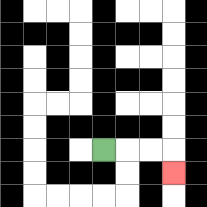{'start': '[4, 6]', 'end': '[7, 7]', 'path_directions': 'R,R,R,D', 'path_coordinates': '[[4, 6], [5, 6], [6, 6], [7, 6], [7, 7]]'}